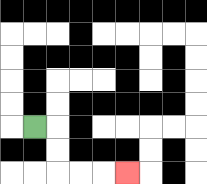{'start': '[1, 5]', 'end': '[5, 7]', 'path_directions': 'R,D,D,R,R,R', 'path_coordinates': '[[1, 5], [2, 5], [2, 6], [2, 7], [3, 7], [4, 7], [5, 7]]'}